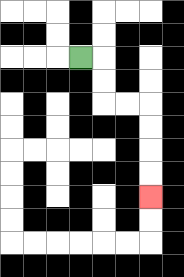{'start': '[3, 2]', 'end': '[6, 8]', 'path_directions': 'R,D,D,R,R,D,D,D,D', 'path_coordinates': '[[3, 2], [4, 2], [4, 3], [4, 4], [5, 4], [6, 4], [6, 5], [6, 6], [6, 7], [6, 8]]'}